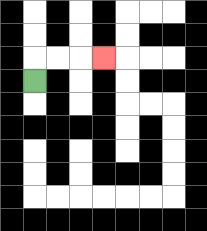{'start': '[1, 3]', 'end': '[4, 2]', 'path_directions': 'U,R,R,R', 'path_coordinates': '[[1, 3], [1, 2], [2, 2], [3, 2], [4, 2]]'}